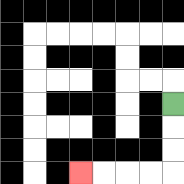{'start': '[7, 4]', 'end': '[3, 7]', 'path_directions': 'D,D,D,L,L,L,L', 'path_coordinates': '[[7, 4], [7, 5], [7, 6], [7, 7], [6, 7], [5, 7], [4, 7], [3, 7]]'}